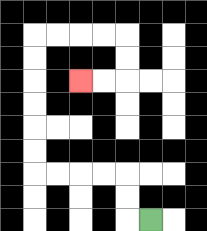{'start': '[6, 9]', 'end': '[3, 3]', 'path_directions': 'L,U,U,L,L,L,L,U,U,U,U,U,U,R,R,R,R,D,D,L,L', 'path_coordinates': '[[6, 9], [5, 9], [5, 8], [5, 7], [4, 7], [3, 7], [2, 7], [1, 7], [1, 6], [1, 5], [1, 4], [1, 3], [1, 2], [1, 1], [2, 1], [3, 1], [4, 1], [5, 1], [5, 2], [5, 3], [4, 3], [3, 3]]'}